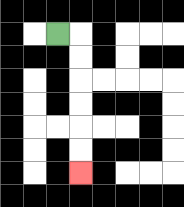{'start': '[2, 1]', 'end': '[3, 7]', 'path_directions': 'R,D,D,D,D,D,D', 'path_coordinates': '[[2, 1], [3, 1], [3, 2], [3, 3], [3, 4], [3, 5], [3, 6], [3, 7]]'}